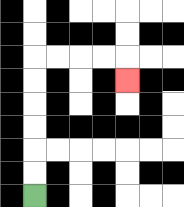{'start': '[1, 8]', 'end': '[5, 3]', 'path_directions': 'U,U,U,U,U,U,R,R,R,R,D', 'path_coordinates': '[[1, 8], [1, 7], [1, 6], [1, 5], [1, 4], [1, 3], [1, 2], [2, 2], [3, 2], [4, 2], [5, 2], [5, 3]]'}